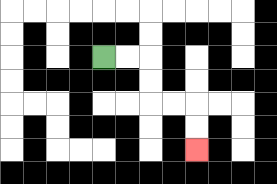{'start': '[4, 2]', 'end': '[8, 6]', 'path_directions': 'R,R,D,D,R,R,D,D', 'path_coordinates': '[[4, 2], [5, 2], [6, 2], [6, 3], [6, 4], [7, 4], [8, 4], [8, 5], [8, 6]]'}